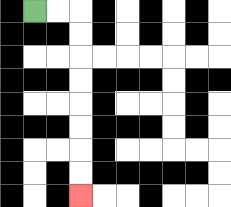{'start': '[1, 0]', 'end': '[3, 8]', 'path_directions': 'R,R,D,D,D,D,D,D,D,D', 'path_coordinates': '[[1, 0], [2, 0], [3, 0], [3, 1], [3, 2], [3, 3], [3, 4], [3, 5], [3, 6], [3, 7], [3, 8]]'}